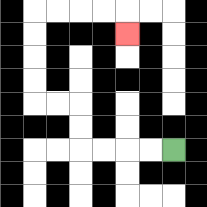{'start': '[7, 6]', 'end': '[5, 1]', 'path_directions': 'L,L,L,L,U,U,L,L,U,U,U,U,R,R,R,R,D', 'path_coordinates': '[[7, 6], [6, 6], [5, 6], [4, 6], [3, 6], [3, 5], [3, 4], [2, 4], [1, 4], [1, 3], [1, 2], [1, 1], [1, 0], [2, 0], [3, 0], [4, 0], [5, 0], [5, 1]]'}